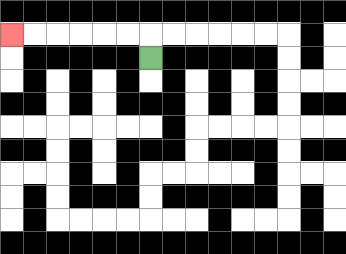{'start': '[6, 2]', 'end': '[0, 1]', 'path_directions': 'U,L,L,L,L,L,L', 'path_coordinates': '[[6, 2], [6, 1], [5, 1], [4, 1], [3, 1], [2, 1], [1, 1], [0, 1]]'}